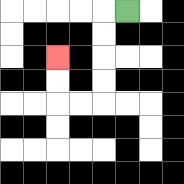{'start': '[5, 0]', 'end': '[2, 2]', 'path_directions': 'L,D,D,D,D,L,L,U,U', 'path_coordinates': '[[5, 0], [4, 0], [4, 1], [4, 2], [4, 3], [4, 4], [3, 4], [2, 4], [2, 3], [2, 2]]'}